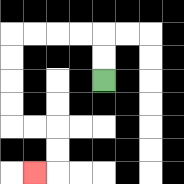{'start': '[4, 3]', 'end': '[1, 7]', 'path_directions': 'U,U,L,L,L,L,D,D,D,D,R,R,D,D,L', 'path_coordinates': '[[4, 3], [4, 2], [4, 1], [3, 1], [2, 1], [1, 1], [0, 1], [0, 2], [0, 3], [0, 4], [0, 5], [1, 5], [2, 5], [2, 6], [2, 7], [1, 7]]'}